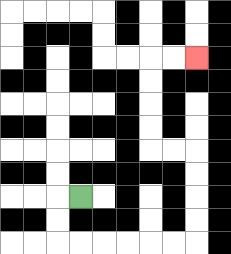{'start': '[3, 8]', 'end': '[8, 2]', 'path_directions': 'L,D,D,R,R,R,R,R,R,U,U,U,U,L,L,U,U,U,U,R,R', 'path_coordinates': '[[3, 8], [2, 8], [2, 9], [2, 10], [3, 10], [4, 10], [5, 10], [6, 10], [7, 10], [8, 10], [8, 9], [8, 8], [8, 7], [8, 6], [7, 6], [6, 6], [6, 5], [6, 4], [6, 3], [6, 2], [7, 2], [8, 2]]'}